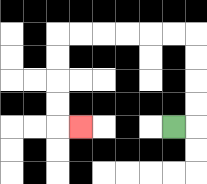{'start': '[7, 5]', 'end': '[3, 5]', 'path_directions': 'R,U,U,U,U,L,L,L,L,L,L,D,D,D,D,R', 'path_coordinates': '[[7, 5], [8, 5], [8, 4], [8, 3], [8, 2], [8, 1], [7, 1], [6, 1], [5, 1], [4, 1], [3, 1], [2, 1], [2, 2], [2, 3], [2, 4], [2, 5], [3, 5]]'}